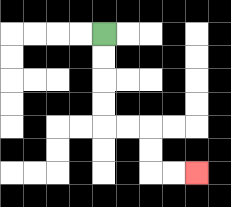{'start': '[4, 1]', 'end': '[8, 7]', 'path_directions': 'D,D,D,D,R,R,D,D,R,R', 'path_coordinates': '[[4, 1], [4, 2], [4, 3], [4, 4], [4, 5], [5, 5], [6, 5], [6, 6], [6, 7], [7, 7], [8, 7]]'}